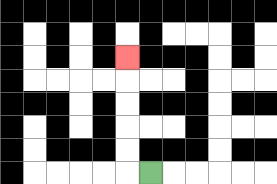{'start': '[6, 7]', 'end': '[5, 2]', 'path_directions': 'L,U,U,U,U,U', 'path_coordinates': '[[6, 7], [5, 7], [5, 6], [5, 5], [5, 4], [5, 3], [5, 2]]'}